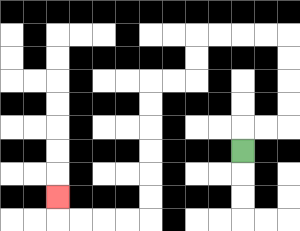{'start': '[10, 6]', 'end': '[2, 8]', 'path_directions': 'U,R,R,U,U,U,U,L,L,L,L,D,D,L,L,D,D,D,D,D,D,L,L,L,L,U', 'path_coordinates': '[[10, 6], [10, 5], [11, 5], [12, 5], [12, 4], [12, 3], [12, 2], [12, 1], [11, 1], [10, 1], [9, 1], [8, 1], [8, 2], [8, 3], [7, 3], [6, 3], [6, 4], [6, 5], [6, 6], [6, 7], [6, 8], [6, 9], [5, 9], [4, 9], [3, 9], [2, 9], [2, 8]]'}